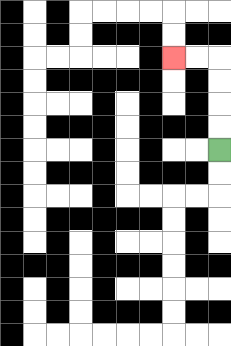{'start': '[9, 6]', 'end': '[7, 2]', 'path_directions': 'U,U,U,U,L,L', 'path_coordinates': '[[9, 6], [9, 5], [9, 4], [9, 3], [9, 2], [8, 2], [7, 2]]'}